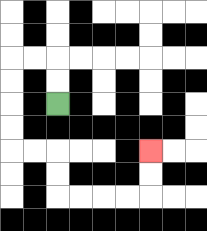{'start': '[2, 4]', 'end': '[6, 6]', 'path_directions': 'U,U,L,L,D,D,D,D,R,R,D,D,R,R,R,R,U,U', 'path_coordinates': '[[2, 4], [2, 3], [2, 2], [1, 2], [0, 2], [0, 3], [0, 4], [0, 5], [0, 6], [1, 6], [2, 6], [2, 7], [2, 8], [3, 8], [4, 8], [5, 8], [6, 8], [6, 7], [6, 6]]'}